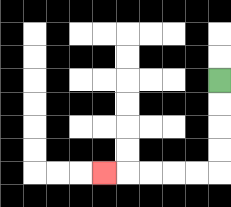{'start': '[9, 3]', 'end': '[4, 7]', 'path_directions': 'D,D,D,D,L,L,L,L,L', 'path_coordinates': '[[9, 3], [9, 4], [9, 5], [9, 6], [9, 7], [8, 7], [7, 7], [6, 7], [5, 7], [4, 7]]'}